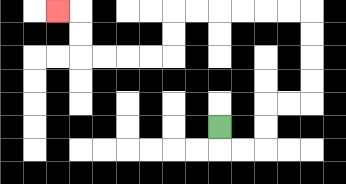{'start': '[9, 5]', 'end': '[2, 0]', 'path_directions': 'D,R,R,U,U,R,R,U,U,U,U,L,L,L,L,L,L,D,D,L,L,L,L,U,U,L', 'path_coordinates': '[[9, 5], [9, 6], [10, 6], [11, 6], [11, 5], [11, 4], [12, 4], [13, 4], [13, 3], [13, 2], [13, 1], [13, 0], [12, 0], [11, 0], [10, 0], [9, 0], [8, 0], [7, 0], [7, 1], [7, 2], [6, 2], [5, 2], [4, 2], [3, 2], [3, 1], [3, 0], [2, 0]]'}